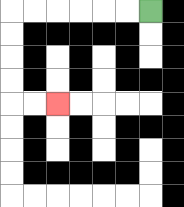{'start': '[6, 0]', 'end': '[2, 4]', 'path_directions': 'L,L,L,L,L,L,D,D,D,D,R,R', 'path_coordinates': '[[6, 0], [5, 0], [4, 0], [3, 0], [2, 0], [1, 0], [0, 0], [0, 1], [0, 2], [0, 3], [0, 4], [1, 4], [2, 4]]'}